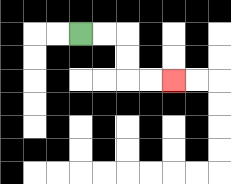{'start': '[3, 1]', 'end': '[7, 3]', 'path_directions': 'R,R,D,D,R,R', 'path_coordinates': '[[3, 1], [4, 1], [5, 1], [5, 2], [5, 3], [6, 3], [7, 3]]'}